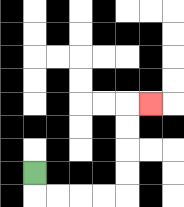{'start': '[1, 7]', 'end': '[6, 4]', 'path_directions': 'D,R,R,R,R,U,U,U,U,R', 'path_coordinates': '[[1, 7], [1, 8], [2, 8], [3, 8], [4, 8], [5, 8], [5, 7], [5, 6], [5, 5], [5, 4], [6, 4]]'}